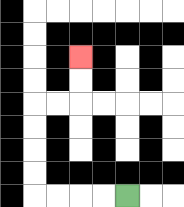{'start': '[5, 8]', 'end': '[3, 2]', 'path_directions': 'L,L,L,L,U,U,U,U,R,R,U,U', 'path_coordinates': '[[5, 8], [4, 8], [3, 8], [2, 8], [1, 8], [1, 7], [1, 6], [1, 5], [1, 4], [2, 4], [3, 4], [3, 3], [3, 2]]'}